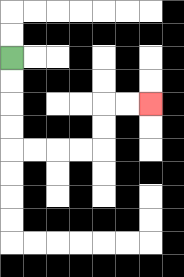{'start': '[0, 2]', 'end': '[6, 4]', 'path_directions': 'D,D,D,D,R,R,R,R,U,U,R,R', 'path_coordinates': '[[0, 2], [0, 3], [0, 4], [0, 5], [0, 6], [1, 6], [2, 6], [3, 6], [4, 6], [4, 5], [4, 4], [5, 4], [6, 4]]'}